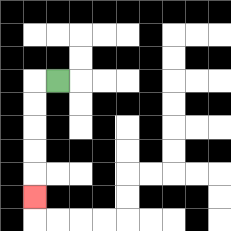{'start': '[2, 3]', 'end': '[1, 8]', 'path_directions': 'L,D,D,D,D,D', 'path_coordinates': '[[2, 3], [1, 3], [1, 4], [1, 5], [1, 6], [1, 7], [1, 8]]'}